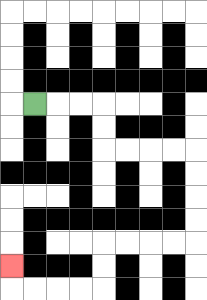{'start': '[1, 4]', 'end': '[0, 11]', 'path_directions': 'R,R,R,D,D,R,R,R,R,D,D,D,D,L,L,L,L,D,D,L,L,L,L,U', 'path_coordinates': '[[1, 4], [2, 4], [3, 4], [4, 4], [4, 5], [4, 6], [5, 6], [6, 6], [7, 6], [8, 6], [8, 7], [8, 8], [8, 9], [8, 10], [7, 10], [6, 10], [5, 10], [4, 10], [4, 11], [4, 12], [3, 12], [2, 12], [1, 12], [0, 12], [0, 11]]'}